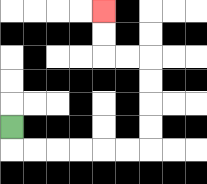{'start': '[0, 5]', 'end': '[4, 0]', 'path_directions': 'D,R,R,R,R,R,R,U,U,U,U,L,L,U,U', 'path_coordinates': '[[0, 5], [0, 6], [1, 6], [2, 6], [3, 6], [4, 6], [5, 6], [6, 6], [6, 5], [6, 4], [6, 3], [6, 2], [5, 2], [4, 2], [4, 1], [4, 0]]'}